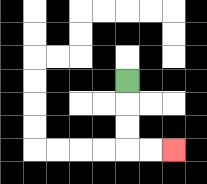{'start': '[5, 3]', 'end': '[7, 6]', 'path_directions': 'D,D,D,R,R', 'path_coordinates': '[[5, 3], [5, 4], [5, 5], [5, 6], [6, 6], [7, 6]]'}